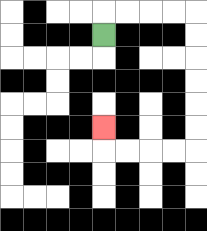{'start': '[4, 1]', 'end': '[4, 5]', 'path_directions': 'U,R,R,R,R,D,D,D,D,D,D,L,L,L,L,U', 'path_coordinates': '[[4, 1], [4, 0], [5, 0], [6, 0], [7, 0], [8, 0], [8, 1], [8, 2], [8, 3], [8, 4], [8, 5], [8, 6], [7, 6], [6, 6], [5, 6], [4, 6], [4, 5]]'}